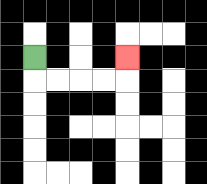{'start': '[1, 2]', 'end': '[5, 2]', 'path_directions': 'D,R,R,R,R,U', 'path_coordinates': '[[1, 2], [1, 3], [2, 3], [3, 3], [4, 3], [5, 3], [5, 2]]'}